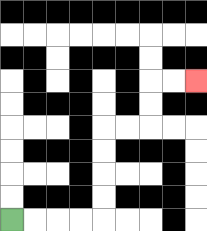{'start': '[0, 9]', 'end': '[8, 3]', 'path_directions': 'R,R,R,R,U,U,U,U,R,R,U,U,R,R', 'path_coordinates': '[[0, 9], [1, 9], [2, 9], [3, 9], [4, 9], [4, 8], [4, 7], [4, 6], [4, 5], [5, 5], [6, 5], [6, 4], [6, 3], [7, 3], [8, 3]]'}